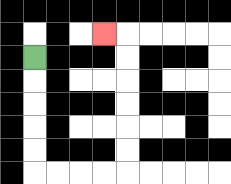{'start': '[1, 2]', 'end': '[4, 1]', 'path_directions': 'D,D,D,D,D,R,R,R,R,U,U,U,U,U,U,L', 'path_coordinates': '[[1, 2], [1, 3], [1, 4], [1, 5], [1, 6], [1, 7], [2, 7], [3, 7], [4, 7], [5, 7], [5, 6], [5, 5], [5, 4], [5, 3], [5, 2], [5, 1], [4, 1]]'}